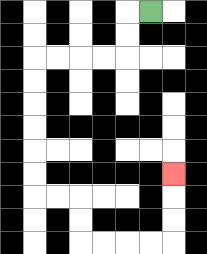{'start': '[6, 0]', 'end': '[7, 7]', 'path_directions': 'L,D,D,L,L,L,L,D,D,D,D,D,D,R,R,D,D,R,R,R,R,U,U,U', 'path_coordinates': '[[6, 0], [5, 0], [5, 1], [5, 2], [4, 2], [3, 2], [2, 2], [1, 2], [1, 3], [1, 4], [1, 5], [1, 6], [1, 7], [1, 8], [2, 8], [3, 8], [3, 9], [3, 10], [4, 10], [5, 10], [6, 10], [7, 10], [7, 9], [7, 8], [7, 7]]'}